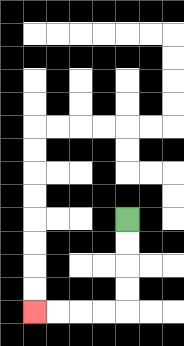{'start': '[5, 9]', 'end': '[1, 13]', 'path_directions': 'D,D,D,D,L,L,L,L', 'path_coordinates': '[[5, 9], [5, 10], [5, 11], [5, 12], [5, 13], [4, 13], [3, 13], [2, 13], [1, 13]]'}